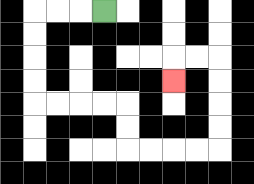{'start': '[4, 0]', 'end': '[7, 3]', 'path_directions': 'L,L,L,D,D,D,D,R,R,R,R,D,D,R,R,R,R,U,U,U,U,L,L,D', 'path_coordinates': '[[4, 0], [3, 0], [2, 0], [1, 0], [1, 1], [1, 2], [1, 3], [1, 4], [2, 4], [3, 4], [4, 4], [5, 4], [5, 5], [5, 6], [6, 6], [7, 6], [8, 6], [9, 6], [9, 5], [9, 4], [9, 3], [9, 2], [8, 2], [7, 2], [7, 3]]'}